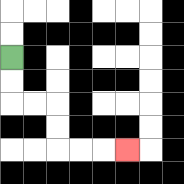{'start': '[0, 2]', 'end': '[5, 6]', 'path_directions': 'D,D,R,R,D,D,R,R,R', 'path_coordinates': '[[0, 2], [0, 3], [0, 4], [1, 4], [2, 4], [2, 5], [2, 6], [3, 6], [4, 6], [5, 6]]'}